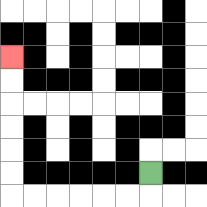{'start': '[6, 7]', 'end': '[0, 2]', 'path_directions': 'D,L,L,L,L,L,L,U,U,U,U,U,U', 'path_coordinates': '[[6, 7], [6, 8], [5, 8], [4, 8], [3, 8], [2, 8], [1, 8], [0, 8], [0, 7], [0, 6], [0, 5], [0, 4], [0, 3], [0, 2]]'}